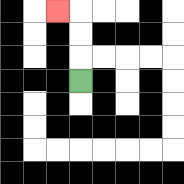{'start': '[3, 3]', 'end': '[2, 0]', 'path_directions': 'U,U,U,L', 'path_coordinates': '[[3, 3], [3, 2], [3, 1], [3, 0], [2, 0]]'}